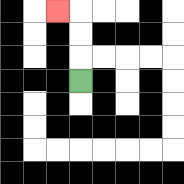{'start': '[3, 3]', 'end': '[2, 0]', 'path_directions': 'U,U,U,L', 'path_coordinates': '[[3, 3], [3, 2], [3, 1], [3, 0], [2, 0]]'}